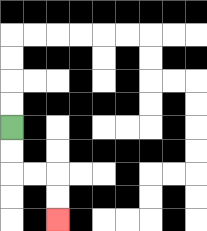{'start': '[0, 5]', 'end': '[2, 9]', 'path_directions': 'D,D,R,R,D,D', 'path_coordinates': '[[0, 5], [0, 6], [0, 7], [1, 7], [2, 7], [2, 8], [2, 9]]'}